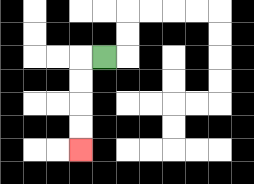{'start': '[4, 2]', 'end': '[3, 6]', 'path_directions': 'L,D,D,D,D', 'path_coordinates': '[[4, 2], [3, 2], [3, 3], [3, 4], [3, 5], [3, 6]]'}